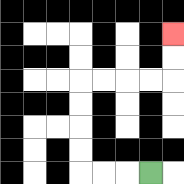{'start': '[6, 7]', 'end': '[7, 1]', 'path_directions': 'L,L,L,U,U,U,U,R,R,R,R,U,U', 'path_coordinates': '[[6, 7], [5, 7], [4, 7], [3, 7], [3, 6], [3, 5], [3, 4], [3, 3], [4, 3], [5, 3], [6, 3], [7, 3], [7, 2], [7, 1]]'}